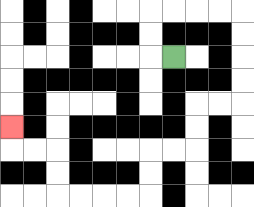{'start': '[7, 2]', 'end': '[0, 5]', 'path_directions': 'L,U,U,R,R,R,R,D,D,D,D,L,L,D,D,L,L,D,D,L,L,L,L,U,U,L,L,U', 'path_coordinates': '[[7, 2], [6, 2], [6, 1], [6, 0], [7, 0], [8, 0], [9, 0], [10, 0], [10, 1], [10, 2], [10, 3], [10, 4], [9, 4], [8, 4], [8, 5], [8, 6], [7, 6], [6, 6], [6, 7], [6, 8], [5, 8], [4, 8], [3, 8], [2, 8], [2, 7], [2, 6], [1, 6], [0, 6], [0, 5]]'}